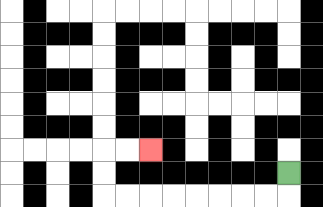{'start': '[12, 7]', 'end': '[6, 6]', 'path_directions': 'D,L,L,L,L,L,L,L,L,U,U,R,R', 'path_coordinates': '[[12, 7], [12, 8], [11, 8], [10, 8], [9, 8], [8, 8], [7, 8], [6, 8], [5, 8], [4, 8], [4, 7], [4, 6], [5, 6], [6, 6]]'}